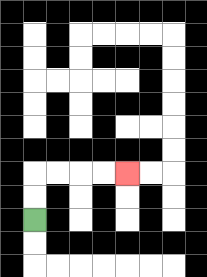{'start': '[1, 9]', 'end': '[5, 7]', 'path_directions': 'U,U,R,R,R,R', 'path_coordinates': '[[1, 9], [1, 8], [1, 7], [2, 7], [3, 7], [4, 7], [5, 7]]'}